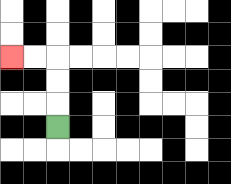{'start': '[2, 5]', 'end': '[0, 2]', 'path_directions': 'U,U,U,L,L', 'path_coordinates': '[[2, 5], [2, 4], [2, 3], [2, 2], [1, 2], [0, 2]]'}